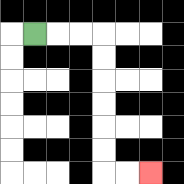{'start': '[1, 1]', 'end': '[6, 7]', 'path_directions': 'R,R,R,D,D,D,D,D,D,R,R', 'path_coordinates': '[[1, 1], [2, 1], [3, 1], [4, 1], [4, 2], [4, 3], [4, 4], [4, 5], [4, 6], [4, 7], [5, 7], [6, 7]]'}